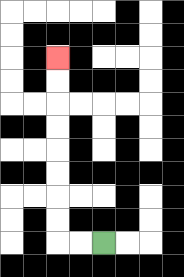{'start': '[4, 10]', 'end': '[2, 2]', 'path_directions': 'L,L,U,U,U,U,U,U,U,U', 'path_coordinates': '[[4, 10], [3, 10], [2, 10], [2, 9], [2, 8], [2, 7], [2, 6], [2, 5], [2, 4], [2, 3], [2, 2]]'}